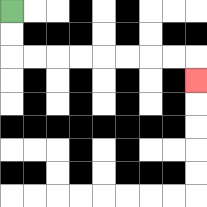{'start': '[0, 0]', 'end': '[8, 3]', 'path_directions': 'D,D,R,R,R,R,R,R,R,R,D', 'path_coordinates': '[[0, 0], [0, 1], [0, 2], [1, 2], [2, 2], [3, 2], [4, 2], [5, 2], [6, 2], [7, 2], [8, 2], [8, 3]]'}